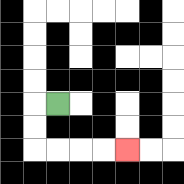{'start': '[2, 4]', 'end': '[5, 6]', 'path_directions': 'L,D,D,R,R,R,R', 'path_coordinates': '[[2, 4], [1, 4], [1, 5], [1, 6], [2, 6], [3, 6], [4, 6], [5, 6]]'}